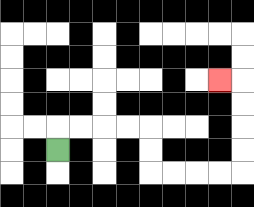{'start': '[2, 6]', 'end': '[9, 3]', 'path_directions': 'U,R,R,R,R,D,D,R,R,R,R,U,U,U,U,L', 'path_coordinates': '[[2, 6], [2, 5], [3, 5], [4, 5], [5, 5], [6, 5], [6, 6], [6, 7], [7, 7], [8, 7], [9, 7], [10, 7], [10, 6], [10, 5], [10, 4], [10, 3], [9, 3]]'}